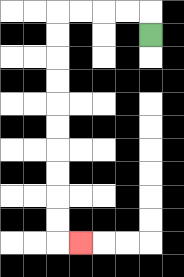{'start': '[6, 1]', 'end': '[3, 10]', 'path_directions': 'U,L,L,L,L,D,D,D,D,D,D,D,D,D,D,R', 'path_coordinates': '[[6, 1], [6, 0], [5, 0], [4, 0], [3, 0], [2, 0], [2, 1], [2, 2], [2, 3], [2, 4], [2, 5], [2, 6], [2, 7], [2, 8], [2, 9], [2, 10], [3, 10]]'}